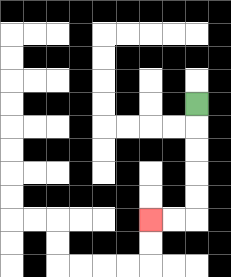{'start': '[8, 4]', 'end': '[6, 9]', 'path_directions': 'D,D,D,D,D,L,L', 'path_coordinates': '[[8, 4], [8, 5], [8, 6], [8, 7], [8, 8], [8, 9], [7, 9], [6, 9]]'}